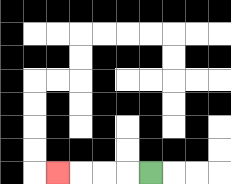{'start': '[6, 7]', 'end': '[2, 7]', 'path_directions': 'L,L,L,L', 'path_coordinates': '[[6, 7], [5, 7], [4, 7], [3, 7], [2, 7]]'}